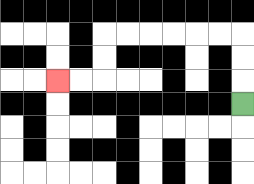{'start': '[10, 4]', 'end': '[2, 3]', 'path_directions': 'U,U,U,L,L,L,L,L,L,D,D,L,L', 'path_coordinates': '[[10, 4], [10, 3], [10, 2], [10, 1], [9, 1], [8, 1], [7, 1], [6, 1], [5, 1], [4, 1], [4, 2], [4, 3], [3, 3], [2, 3]]'}